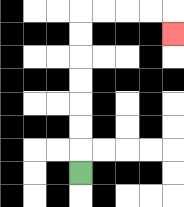{'start': '[3, 7]', 'end': '[7, 1]', 'path_directions': 'U,U,U,U,U,U,U,R,R,R,R,D', 'path_coordinates': '[[3, 7], [3, 6], [3, 5], [3, 4], [3, 3], [3, 2], [3, 1], [3, 0], [4, 0], [5, 0], [6, 0], [7, 0], [7, 1]]'}